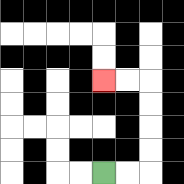{'start': '[4, 7]', 'end': '[4, 3]', 'path_directions': 'R,R,U,U,U,U,L,L', 'path_coordinates': '[[4, 7], [5, 7], [6, 7], [6, 6], [6, 5], [6, 4], [6, 3], [5, 3], [4, 3]]'}